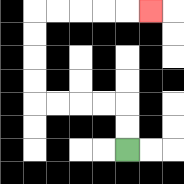{'start': '[5, 6]', 'end': '[6, 0]', 'path_directions': 'U,U,L,L,L,L,U,U,U,U,R,R,R,R,R', 'path_coordinates': '[[5, 6], [5, 5], [5, 4], [4, 4], [3, 4], [2, 4], [1, 4], [1, 3], [1, 2], [1, 1], [1, 0], [2, 0], [3, 0], [4, 0], [5, 0], [6, 0]]'}